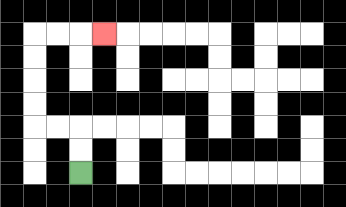{'start': '[3, 7]', 'end': '[4, 1]', 'path_directions': 'U,U,L,L,U,U,U,U,R,R,R', 'path_coordinates': '[[3, 7], [3, 6], [3, 5], [2, 5], [1, 5], [1, 4], [1, 3], [1, 2], [1, 1], [2, 1], [3, 1], [4, 1]]'}